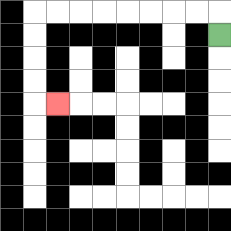{'start': '[9, 1]', 'end': '[2, 4]', 'path_directions': 'U,L,L,L,L,L,L,L,L,D,D,D,D,R', 'path_coordinates': '[[9, 1], [9, 0], [8, 0], [7, 0], [6, 0], [5, 0], [4, 0], [3, 0], [2, 0], [1, 0], [1, 1], [1, 2], [1, 3], [1, 4], [2, 4]]'}